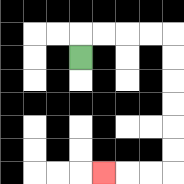{'start': '[3, 2]', 'end': '[4, 7]', 'path_directions': 'U,R,R,R,R,D,D,D,D,D,D,L,L,L', 'path_coordinates': '[[3, 2], [3, 1], [4, 1], [5, 1], [6, 1], [7, 1], [7, 2], [7, 3], [7, 4], [7, 5], [7, 6], [7, 7], [6, 7], [5, 7], [4, 7]]'}